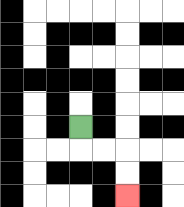{'start': '[3, 5]', 'end': '[5, 8]', 'path_directions': 'D,R,R,D,D', 'path_coordinates': '[[3, 5], [3, 6], [4, 6], [5, 6], [5, 7], [5, 8]]'}